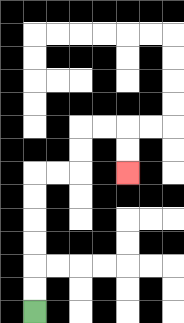{'start': '[1, 13]', 'end': '[5, 7]', 'path_directions': 'U,U,U,U,U,U,R,R,U,U,R,R,D,D', 'path_coordinates': '[[1, 13], [1, 12], [1, 11], [1, 10], [1, 9], [1, 8], [1, 7], [2, 7], [3, 7], [3, 6], [3, 5], [4, 5], [5, 5], [5, 6], [5, 7]]'}